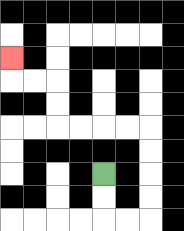{'start': '[4, 7]', 'end': '[0, 2]', 'path_directions': 'D,D,R,R,U,U,U,U,L,L,L,L,U,U,L,L,U', 'path_coordinates': '[[4, 7], [4, 8], [4, 9], [5, 9], [6, 9], [6, 8], [6, 7], [6, 6], [6, 5], [5, 5], [4, 5], [3, 5], [2, 5], [2, 4], [2, 3], [1, 3], [0, 3], [0, 2]]'}